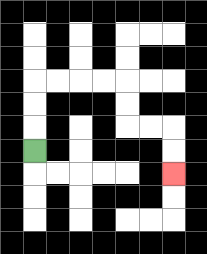{'start': '[1, 6]', 'end': '[7, 7]', 'path_directions': 'U,U,U,R,R,R,R,D,D,R,R,D,D', 'path_coordinates': '[[1, 6], [1, 5], [1, 4], [1, 3], [2, 3], [3, 3], [4, 3], [5, 3], [5, 4], [5, 5], [6, 5], [7, 5], [7, 6], [7, 7]]'}